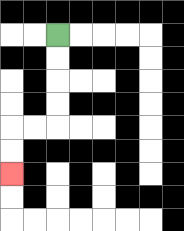{'start': '[2, 1]', 'end': '[0, 7]', 'path_directions': 'D,D,D,D,L,L,D,D', 'path_coordinates': '[[2, 1], [2, 2], [2, 3], [2, 4], [2, 5], [1, 5], [0, 5], [0, 6], [0, 7]]'}